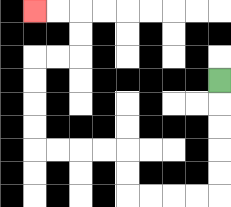{'start': '[9, 3]', 'end': '[1, 0]', 'path_directions': 'D,D,D,D,D,L,L,L,L,U,U,L,L,L,L,U,U,U,U,R,R,U,U,L,L', 'path_coordinates': '[[9, 3], [9, 4], [9, 5], [9, 6], [9, 7], [9, 8], [8, 8], [7, 8], [6, 8], [5, 8], [5, 7], [5, 6], [4, 6], [3, 6], [2, 6], [1, 6], [1, 5], [1, 4], [1, 3], [1, 2], [2, 2], [3, 2], [3, 1], [3, 0], [2, 0], [1, 0]]'}